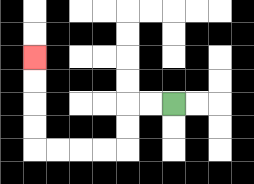{'start': '[7, 4]', 'end': '[1, 2]', 'path_directions': 'L,L,D,D,L,L,L,L,U,U,U,U', 'path_coordinates': '[[7, 4], [6, 4], [5, 4], [5, 5], [5, 6], [4, 6], [3, 6], [2, 6], [1, 6], [1, 5], [1, 4], [1, 3], [1, 2]]'}